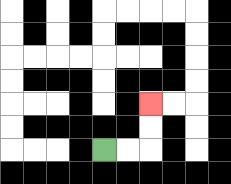{'start': '[4, 6]', 'end': '[6, 4]', 'path_directions': 'R,R,U,U', 'path_coordinates': '[[4, 6], [5, 6], [6, 6], [6, 5], [6, 4]]'}